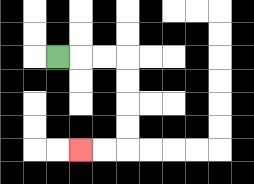{'start': '[2, 2]', 'end': '[3, 6]', 'path_directions': 'R,R,R,D,D,D,D,L,L', 'path_coordinates': '[[2, 2], [3, 2], [4, 2], [5, 2], [5, 3], [5, 4], [5, 5], [5, 6], [4, 6], [3, 6]]'}